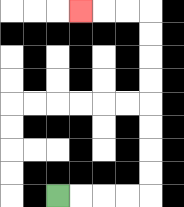{'start': '[2, 8]', 'end': '[3, 0]', 'path_directions': 'R,R,R,R,U,U,U,U,U,U,U,U,L,L,L', 'path_coordinates': '[[2, 8], [3, 8], [4, 8], [5, 8], [6, 8], [6, 7], [6, 6], [6, 5], [6, 4], [6, 3], [6, 2], [6, 1], [6, 0], [5, 0], [4, 0], [3, 0]]'}